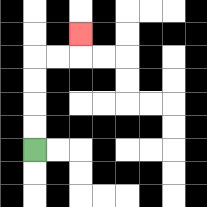{'start': '[1, 6]', 'end': '[3, 1]', 'path_directions': 'U,U,U,U,R,R,U', 'path_coordinates': '[[1, 6], [1, 5], [1, 4], [1, 3], [1, 2], [2, 2], [3, 2], [3, 1]]'}